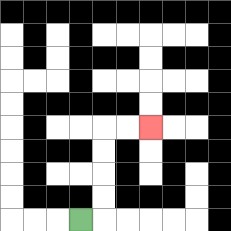{'start': '[3, 9]', 'end': '[6, 5]', 'path_directions': 'R,U,U,U,U,R,R', 'path_coordinates': '[[3, 9], [4, 9], [4, 8], [4, 7], [4, 6], [4, 5], [5, 5], [6, 5]]'}